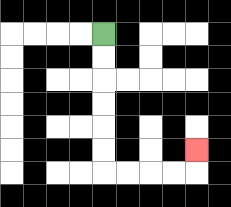{'start': '[4, 1]', 'end': '[8, 6]', 'path_directions': 'D,D,D,D,D,D,R,R,R,R,U', 'path_coordinates': '[[4, 1], [4, 2], [4, 3], [4, 4], [4, 5], [4, 6], [4, 7], [5, 7], [6, 7], [7, 7], [8, 7], [8, 6]]'}